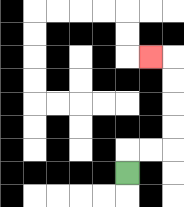{'start': '[5, 7]', 'end': '[6, 2]', 'path_directions': 'U,R,R,U,U,U,U,L', 'path_coordinates': '[[5, 7], [5, 6], [6, 6], [7, 6], [7, 5], [7, 4], [7, 3], [7, 2], [6, 2]]'}